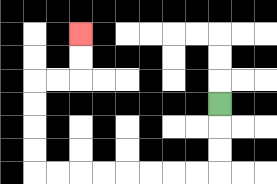{'start': '[9, 4]', 'end': '[3, 1]', 'path_directions': 'D,D,D,L,L,L,L,L,L,L,L,U,U,U,U,R,R,U,U', 'path_coordinates': '[[9, 4], [9, 5], [9, 6], [9, 7], [8, 7], [7, 7], [6, 7], [5, 7], [4, 7], [3, 7], [2, 7], [1, 7], [1, 6], [1, 5], [1, 4], [1, 3], [2, 3], [3, 3], [3, 2], [3, 1]]'}